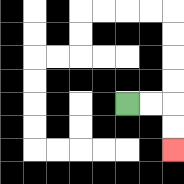{'start': '[5, 4]', 'end': '[7, 6]', 'path_directions': 'R,R,D,D', 'path_coordinates': '[[5, 4], [6, 4], [7, 4], [7, 5], [7, 6]]'}